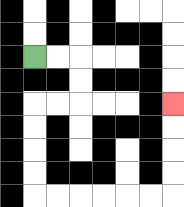{'start': '[1, 2]', 'end': '[7, 4]', 'path_directions': 'R,R,D,D,L,L,D,D,D,D,R,R,R,R,R,R,U,U,U,U', 'path_coordinates': '[[1, 2], [2, 2], [3, 2], [3, 3], [3, 4], [2, 4], [1, 4], [1, 5], [1, 6], [1, 7], [1, 8], [2, 8], [3, 8], [4, 8], [5, 8], [6, 8], [7, 8], [7, 7], [7, 6], [7, 5], [7, 4]]'}